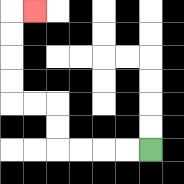{'start': '[6, 6]', 'end': '[1, 0]', 'path_directions': 'L,L,L,L,U,U,L,L,U,U,U,U,R', 'path_coordinates': '[[6, 6], [5, 6], [4, 6], [3, 6], [2, 6], [2, 5], [2, 4], [1, 4], [0, 4], [0, 3], [0, 2], [0, 1], [0, 0], [1, 0]]'}